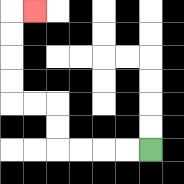{'start': '[6, 6]', 'end': '[1, 0]', 'path_directions': 'L,L,L,L,U,U,L,L,U,U,U,U,R', 'path_coordinates': '[[6, 6], [5, 6], [4, 6], [3, 6], [2, 6], [2, 5], [2, 4], [1, 4], [0, 4], [0, 3], [0, 2], [0, 1], [0, 0], [1, 0]]'}